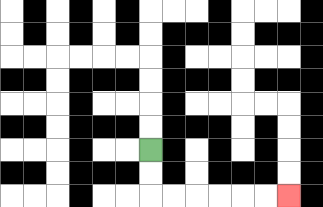{'start': '[6, 6]', 'end': '[12, 8]', 'path_directions': 'D,D,R,R,R,R,R,R', 'path_coordinates': '[[6, 6], [6, 7], [6, 8], [7, 8], [8, 8], [9, 8], [10, 8], [11, 8], [12, 8]]'}